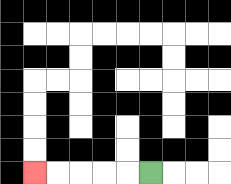{'start': '[6, 7]', 'end': '[1, 7]', 'path_directions': 'L,L,L,L,L', 'path_coordinates': '[[6, 7], [5, 7], [4, 7], [3, 7], [2, 7], [1, 7]]'}